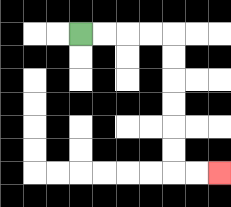{'start': '[3, 1]', 'end': '[9, 7]', 'path_directions': 'R,R,R,R,D,D,D,D,D,D,R,R', 'path_coordinates': '[[3, 1], [4, 1], [5, 1], [6, 1], [7, 1], [7, 2], [7, 3], [7, 4], [7, 5], [7, 6], [7, 7], [8, 7], [9, 7]]'}